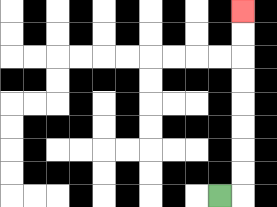{'start': '[9, 8]', 'end': '[10, 0]', 'path_directions': 'R,U,U,U,U,U,U,U,U', 'path_coordinates': '[[9, 8], [10, 8], [10, 7], [10, 6], [10, 5], [10, 4], [10, 3], [10, 2], [10, 1], [10, 0]]'}